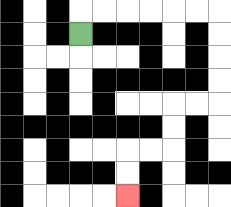{'start': '[3, 1]', 'end': '[5, 8]', 'path_directions': 'U,R,R,R,R,R,R,D,D,D,D,L,L,D,D,L,L,D,D', 'path_coordinates': '[[3, 1], [3, 0], [4, 0], [5, 0], [6, 0], [7, 0], [8, 0], [9, 0], [9, 1], [9, 2], [9, 3], [9, 4], [8, 4], [7, 4], [7, 5], [7, 6], [6, 6], [5, 6], [5, 7], [5, 8]]'}